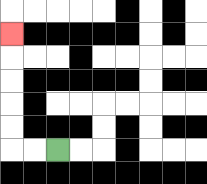{'start': '[2, 6]', 'end': '[0, 1]', 'path_directions': 'L,L,U,U,U,U,U', 'path_coordinates': '[[2, 6], [1, 6], [0, 6], [0, 5], [0, 4], [0, 3], [0, 2], [0, 1]]'}